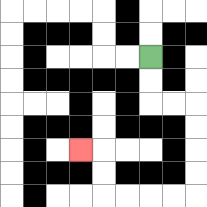{'start': '[6, 2]', 'end': '[3, 6]', 'path_directions': 'D,D,R,R,D,D,D,D,L,L,L,L,U,U,L', 'path_coordinates': '[[6, 2], [6, 3], [6, 4], [7, 4], [8, 4], [8, 5], [8, 6], [8, 7], [8, 8], [7, 8], [6, 8], [5, 8], [4, 8], [4, 7], [4, 6], [3, 6]]'}